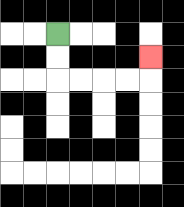{'start': '[2, 1]', 'end': '[6, 2]', 'path_directions': 'D,D,R,R,R,R,U', 'path_coordinates': '[[2, 1], [2, 2], [2, 3], [3, 3], [4, 3], [5, 3], [6, 3], [6, 2]]'}